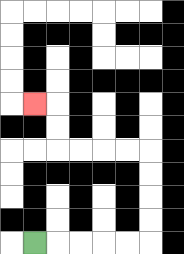{'start': '[1, 10]', 'end': '[1, 4]', 'path_directions': 'R,R,R,R,R,U,U,U,U,L,L,L,L,U,U,L', 'path_coordinates': '[[1, 10], [2, 10], [3, 10], [4, 10], [5, 10], [6, 10], [6, 9], [6, 8], [6, 7], [6, 6], [5, 6], [4, 6], [3, 6], [2, 6], [2, 5], [2, 4], [1, 4]]'}